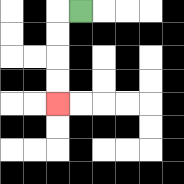{'start': '[3, 0]', 'end': '[2, 4]', 'path_directions': 'L,D,D,D,D', 'path_coordinates': '[[3, 0], [2, 0], [2, 1], [2, 2], [2, 3], [2, 4]]'}